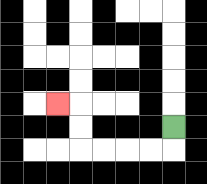{'start': '[7, 5]', 'end': '[2, 4]', 'path_directions': 'D,L,L,L,L,U,U,L', 'path_coordinates': '[[7, 5], [7, 6], [6, 6], [5, 6], [4, 6], [3, 6], [3, 5], [3, 4], [2, 4]]'}